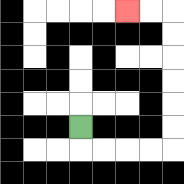{'start': '[3, 5]', 'end': '[5, 0]', 'path_directions': 'D,R,R,R,R,U,U,U,U,U,U,L,L', 'path_coordinates': '[[3, 5], [3, 6], [4, 6], [5, 6], [6, 6], [7, 6], [7, 5], [7, 4], [7, 3], [7, 2], [7, 1], [7, 0], [6, 0], [5, 0]]'}